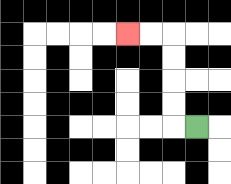{'start': '[8, 5]', 'end': '[5, 1]', 'path_directions': 'L,U,U,U,U,L,L', 'path_coordinates': '[[8, 5], [7, 5], [7, 4], [7, 3], [7, 2], [7, 1], [6, 1], [5, 1]]'}